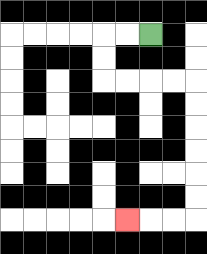{'start': '[6, 1]', 'end': '[5, 9]', 'path_directions': 'L,L,D,D,R,R,R,R,D,D,D,D,D,D,L,L,L', 'path_coordinates': '[[6, 1], [5, 1], [4, 1], [4, 2], [4, 3], [5, 3], [6, 3], [7, 3], [8, 3], [8, 4], [8, 5], [8, 6], [8, 7], [8, 8], [8, 9], [7, 9], [6, 9], [5, 9]]'}